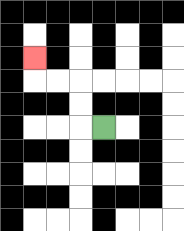{'start': '[4, 5]', 'end': '[1, 2]', 'path_directions': 'L,U,U,L,L,U', 'path_coordinates': '[[4, 5], [3, 5], [3, 4], [3, 3], [2, 3], [1, 3], [1, 2]]'}